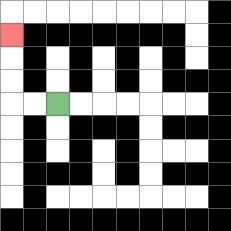{'start': '[2, 4]', 'end': '[0, 1]', 'path_directions': 'L,L,U,U,U', 'path_coordinates': '[[2, 4], [1, 4], [0, 4], [0, 3], [0, 2], [0, 1]]'}